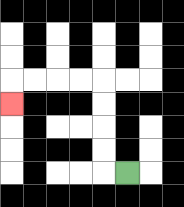{'start': '[5, 7]', 'end': '[0, 4]', 'path_directions': 'L,U,U,U,U,L,L,L,L,D', 'path_coordinates': '[[5, 7], [4, 7], [4, 6], [4, 5], [4, 4], [4, 3], [3, 3], [2, 3], [1, 3], [0, 3], [0, 4]]'}